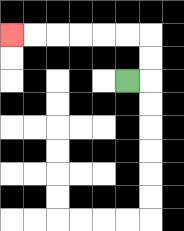{'start': '[5, 3]', 'end': '[0, 1]', 'path_directions': 'R,U,U,L,L,L,L,L,L', 'path_coordinates': '[[5, 3], [6, 3], [6, 2], [6, 1], [5, 1], [4, 1], [3, 1], [2, 1], [1, 1], [0, 1]]'}